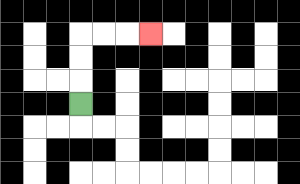{'start': '[3, 4]', 'end': '[6, 1]', 'path_directions': 'U,U,U,R,R,R', 'path_coordinates': '[[3, 4], [3, 3], [3, 2], [3, 1], [4, 1], [5, 1], [6, 1]]'}